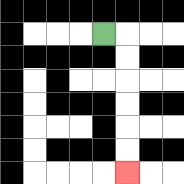{'start': '[4, 1]', 'end': '[5, 7]', 'path_directions': 'R,D,D,D,D,D,D', 'path_coordinates': '[[4, 1], [5, 1], [5, 2], [5, 3], [5, 4], [5, 5], [5, 6], [5, 7]]'}